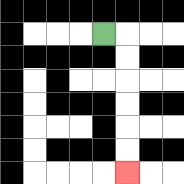{'start': '[4, 1]', 'end': '[5, 7]', 'path_directions': 'R,D,D,D,D,D,D', 'path_coordinates': '[[4, 1], [5, 1], [5, 2], [5, 3], [5, 4], [5, 5], [5, 6], [5, 7]]'}